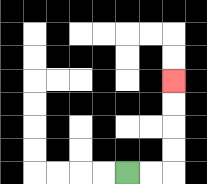{'start': '[5, 7]', 'end': '[7, 3]', 'path_directions': 'R,R,U,U,U,U', 'path_coordinates': '[[5, 7], [6, 7], [7, 7], [7, 6], [7, 5], [7, 4], [7, 3]]'}